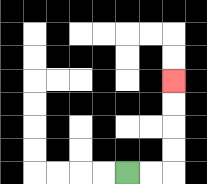{'start': '[5, 7]', 'end': '[7, 3]', 'path_directions': 'R,R,U,U,U,U', 'path_coordinates': '[[5, 7], [6, 7], [7, 7], [7, 6], [7, 5], [7, 4], [7, 3]]'}